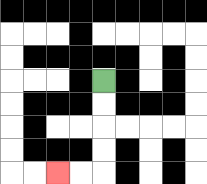{'start': '[4, 3]', 'end': '[2, 7]', 'path_directions': 'D,D,D,D,L,L', 'path_coordinates': '[[4, 3], [4, 4], [4, 5], [4, 6], [4, 7], [3, 7], [2, 7]]'}